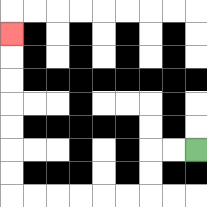{'start': '[8, 6]', 'end': '[0, 1]', 'path_directions': 'L,L,D,D,L,L,L,L,L,L,U,U,U,U,U,U,U', 'path_coordinates': '[[8, 6], [7, 6], [6, 6], [6, 7], [6, 8], [5, 8], [4, 8], [3, 8], [2, 8], [1, 8], [0, 8], [0, 7], [0, 6], [0, 5], [0, 4], [0, 3], [0, 2], [0, 1]]'}